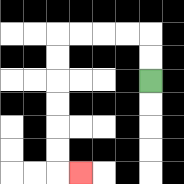{'start': '[6, 3]', 'end': '[3, 7]', 'path_directions': 'U,U,L,L,L,L,D,D,D,D,D,D,R', 'path_coordinates': '[[6, 3], [6, 2], [6, 1], [5, 1], [4, 1], [3, 1], [2, 1], [2, 2], [2, 3], [2, 4], [2, 5], [2, 6], [2, 7], [3, 7]]'}